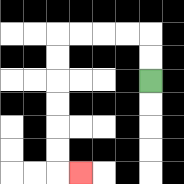{'start': '[6, 3]', 'end': '[3, 7]', 'path_directions': 'U,U,L,L,L,L,D,D,D,D,D,D,R', 'path_coordinates': '[[6, 3], [6, 2], [6, 1], [5, 1], [4, 1], [3, 1], [2, 1], [2, 2], [2, 3], [2, 4], [2, 5], [2, 6], [2, 7], [3, 7]]'}